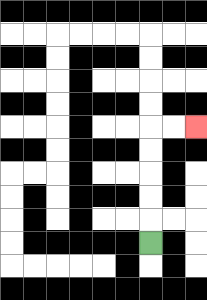{'start': '[6, 10]', 'end': '[8, 5]', 'path_directions': 'U,U,U,U,U,R,R', 'path_coordinates': '[[6, 10], [6, 9], [6, 8], [6, 7], [6, 6], [6, 5], [7, 5], [8, 5]]'}